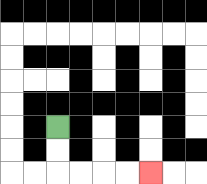{'start': '[2, 5]', 'end': '[6, 7]', 'path_directions': 'D,D,R,R,R,R', 'path_coordinates': '[[2, 5], [2, 6], [2, 7], [3, 7], [4, 7], [5, 7], [6, 7]]'}